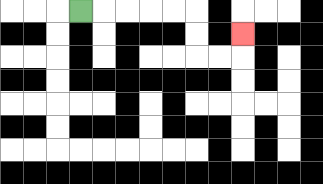{'start': '[3, 0]', 'end': '[10, 1]', 'path_directions': 'R,R,R,R,R,D,D,R,R,U', 'path_coordinates': '[[3, 0], [4, 0], [5, 0], [6, 0], [7, 0], [8, 0], [8, 1], [8, 2], [9, 2], [10, 2], [10, 1]]'}